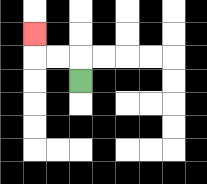{'start': '[3, 3]', 'end': '[1, 1]', 'path_directions': 'U,L,L,U', 'path_coordinates': '[[3, 3], [3, 2], [2, 2], [1, 2], [1, 1]]'}